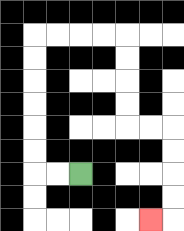{'start': '[3, 7]', 'end': '[6, 9]', 'path_directions': 'L,L,U,U,U,U,U,U,R,R,R,R,D,D,D,D,R,R,D,D,D,D,L', 'path_coordinates': '[[3, 7], [2, 7], [1, 7], [1, 6], [1, 5], [1, 4], [1, 3], [1, 2], [1, 1], [2, 1], [3, 1], [4, 1], [5, 1], [5, 2], [5, 3], [5, 4], [5, 5], [6, 5], [7, 5], [7, 6], [7, 7], [7, 8], [7, 9], [6, 9]]'}